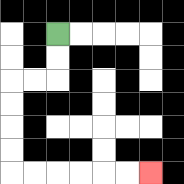{'start': '[2, 1]', 'end': '[6, 7]', 'path_directions': 'D,D,L,L,D,D,D,D,R,R,R,R,R,R', 'path_coordinates': '[[2, 1], [2, 2], [2, 3], [1, 3], [0, 3], [0, 4], [0, 5], [0, 6], [0, 7], [1, 7], [2, 7], [3, 7], [4, 7], [5, 7], [6, 7]]'}